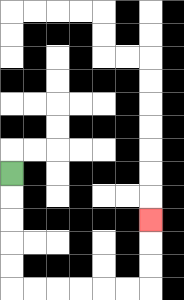{'start': '[0, 7]', 'end': '[6, 9]', 'path_directions': 'D,D,D,D,D,R,R,R,R,R,R,U,U,U', 'path_coordinates': '[[0, 7], [0, 8], [0, 9], [0, 10], [0, 11], [0, 12], [1, 12], [2, 12], [3, 12], [4, 12], [5, 12], [6, 12], [6, 11], [6, 10], [6, 9]]'}